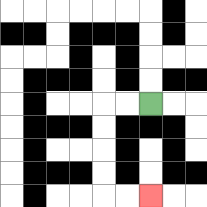{'start': '[6, 4]', 'end': '[6, 8]', 'path_directions': 'L,L,D,D,D,D,R,R', 'path_coordinates': '[[6, 4], [5, 4], [4, 4], [4, 5], [4, 6], [4, 7], [4, 8], [5, 8], [6, 8]]'}